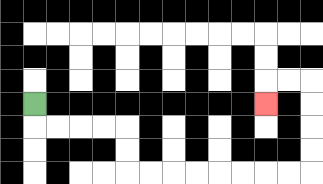{'start': '[1, 4]', 'end': '[11, 4]', 'path_directions': 'D,R,R,R,R,D,D,R,R,R,R,R,R,R,R,U,U,U,U,L,L,D', 'path_coordinates': '[[1, 4], [1, 5], [2, 5], [3, 5], [4, 5], [5, 5], [5, 6], [5, 7], [6, 7], [7, 7], [8, 7], [9, 7], [10, 7], [11, 7], [12, 7], [13, 7], [13, 6], [13, 5], [13, 4], [13, 3], [12, 3], [11, 3], [11, 4]]'}